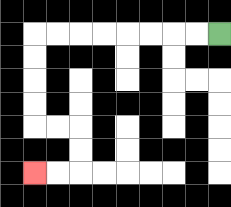{'start': '[9, 1]', 'end': '[1, 7]', 'path_directions': 'L,L,L,L,L,L,L,L,D,D,D,D,R,R,D,D,L,L', 'path_coordinates': '[[9, 1], [8, 1], [7, 1], [6, 1], [5, 1], [4, 1], [3, 1], [2, 1], [1, 1], [1, 2], [1, 3], [1, 4], [1, 5], [2, 5], [3, 5], [3, 6], [3, 7], [2, 7], [1, 7]]'}